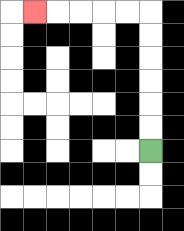{'start': '[6, 6]', 'end': '[1, 0]', 'path_directions': 'U,U,U,U,U,U,L,L,L,L,L', 'path_coordinates': '[[6, 6], [6, 5], [6, 4], [6, 3], [6, 2], [6, 1], [6, 0], [5, 0], [4, 0], [3, 0], [2, 0], [1, 0]]'}